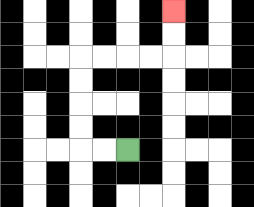{'start': '[5, 6]', 'end': '[7, 0]', 'path_directions': 'L,L,U,U,U,U,R,R,R,R,U,U', 'path_coordinates': '[[5, 6], [4, 6], [3, 6], [3, 5], [3, 4], [3, 3], [3, 2], [4, 2], [5, 2], [6, 2], [7, 2], [7, 1], [7, 0]]'}